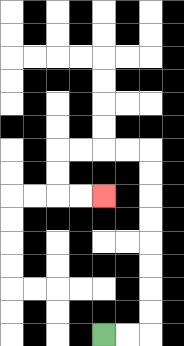{'start': '[4, 14]', 'end': '[4, 8]', 'path_directions': 'R,R,U,U,U,U,U,U,U,U,L,L,L,L,D,D,R,R', 'path_coordinates': '[[4, 14], [5, 14], [6, 14], [6, 13], [6, 12], [6, 11], [6, 10], [6, 9], [6, 8], [6, 7], [6, 6], [5, 6], [4, 6], [3, 6], [2, 6], [2, 7], [2, 8], [3, 8], [4, 8]]'}